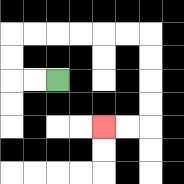{'start': '[2, 3]', 'end': '[4, 5]', 'path_directions': 'L,L,U,U,R,R,R,R,R,R,D,D,D,D,L,L', 'path_coordinates': '[[2, 3], [1, 3], [0, 3], [0, 2], [0, 1], [1, 1], [2, 1], [3, 1], [4, 1], [5, 1], [6, 1], [6, 2], [6, 3], [6, 4], [6, 5], [5, 5], [4, 5]]'}